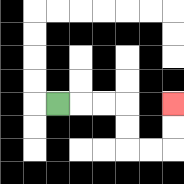{'start': '[2, 4]', 'end': '[7, 4]', 'path_directions': 'R,R,R,D,D,R,R,U,U', 'path_coordinates': '[[2, 4], [3, 4], [4, 4], [5, 4], [5, 5], [5, 6], [6, 6], [7, 6], [7, 5], [7, 4]]'}